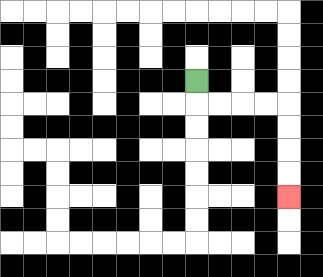{'start': '[8, 3]', 'end': '[12, 8]', 'path_directions': 'D,R,R,R,R,D,D,D,D', 'path_coordinates': '[[8, 3], [8, 4], [9, 4], [10, 4], [11, 4], [12, 4], [12, 5], [12, 6], [12, 7], [12, 8]]'}